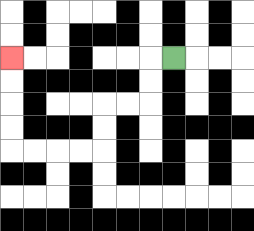{'start': '[7, 2]', 'end': '[0, 2]', 'path_directions': 'L,D,D,L,L,D,D,L,L,L,L,U,U,U,U', 'path_coordinates': '[[7, 2], [6, 2], [6, 3], [6, 4], [5, 4], [4, 4], [4, 5], [4, 6], [3, 6], [2, 6], [1, 6], [0, 6], [0, 5], [0, 4], [0, 3], [0, 2]]'}